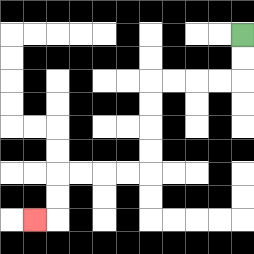{'start': '[10, 1]', 'end': '[1, 9]', 'path_directions': 'D,D,L,L,L,L,D,D,D,D,L,L,L,L,D,D,L', 'path_coordinates': '[[10, 1], [10, 2], [10, 3], [9, 3], [8, 3], [7, 3], [6, 3], [6, 4], [6, 5], [6, 6], [6, 7], [5, 7], [4, 7], [3, 7], [2, 7], [2, 8], [2, 9], [1, 9]]'}